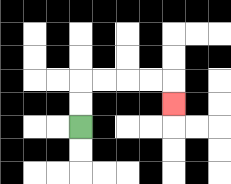{'start': '[3, 5]', 'end': '[7, 4]', 'path_directions': 'U,U,R,R,R,R,D', 'path_coordinates': '[[3, 5], [3, 4], [3, 3], [4, 3], [5, 3], [6, 3], [7, 3], [7, 4]]'}